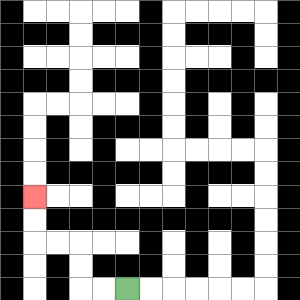{'start': '[5, 12]', 'end': '[1, 8]', 'path_directions': 'L,L,U,U,L,L,U,U', 'path_coordinates': '[[5, 12], [4, 12], [3, 12], [3, 11], [3, 10], [2, 10], [1, 10], [1, 9], [1, 8]]'}